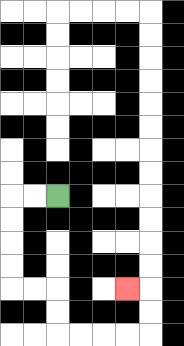{'start': '[2, 8]', 'end': '[5, 12]', 'path_directions': 'L,L,D,D,D,D,R,R,D,D,R,R,R,R,U,U,L', 'path_coordinates': '[[2, 8], [1, 8], [0, 8], [0, 9], [0, 10], [0, 11], [0, 12], [1, 12], [2, 12], [2, 13], [2, 14], [3, 14], [4, 14], [5, 14], [6, 14], [6, 13], [6, 12], [5, 12]]'}